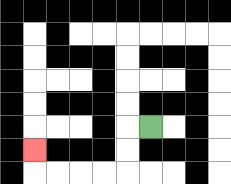{'start': '[6, 5]', 'end': '[1, 6]', 'path_directions': 'L,D,D,L,L,L,L,U', 'path_coordinates': '[[6, 5], [5, 5], [5, 6], [5, 7], [4, 7], [3, 7], [2, 7], [1, 7], [1, 6]]'}